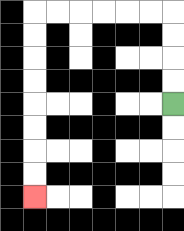{'start': '[7, 4]', 'end': '[1, 8]', 'path_directions': 'U,U,U,U,L,L,L,L,L,L,D,D,D,D,D,D,D,D', 'path_coordinates': '[[7, 4], [7, 3], [7, 2], [7, 1], [7, 0], [6, 0], [5, 0], [4, 0], [3, 0], [2, 0], [1, 0], [1, 1], [1, 2], [1, 3], [1, 4], [1, 5], [1, 6], [1, 7], [1, 8]]'}